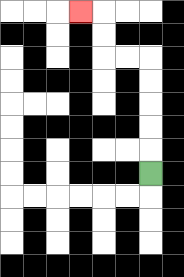{'start': '[6, 7]', 'end': '[3, 0]', 'path_directions': 'U,U,U,U,U,L,L,U,U,L', 'path_coordinates': '[[6, 7], [6, 6], [6, 5], [6, 4], [6, 3], [6, 2], [5, 2], [4, 2], [4, 1], [4, 0], [3, 0]]'}